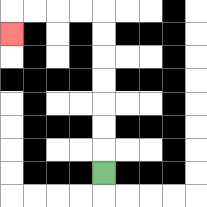{'start': '[4, 7]', 'end': '[0, 1]', 'path_directions': 'U,U,U,U,U,U,U,L,L,L,L,D', 'path_coordinates': '[[4, 7], [4, 6], [4, 5], [4, 4], [4, 3], [4, 2], [4, 1], [4, 0], [3, 0], [2, 0], [1, 0], [0, 0], [0, 1]]'}